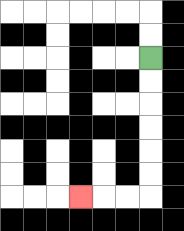{'start': '[6, 2]', 'end': '[3, 8]', 'path_directions': 'D,D,D,D,D,D,L,L,L', 'path_coordinates': '[[6, 2], [6, 3], [6, 4], [6, 5], [6, 6], [6, 7], [6, 8], [5, 8], [4, 8], [3, 8]]'}